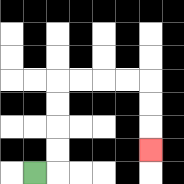{'start': '[1, 7]', 'end': '[6, 6]', 'path_directions': 'R,U,U,U,U,R,R,R,R,D,D,D', 'path_coordinates': '[[1, 7], [2, 7], [2, 6], [2, 5], [2, 4], [2, 3], [3, 3], [4, 3], [5, 3], [6, 3], [6, 4], [6, 5], [6, 6]]'}